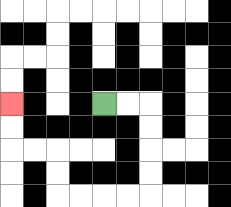{'start': '[4, 4]', 'end': '[0, 4]', 'path_directions': 'R,R,D,D,D,D,L,L,L,L,U,U,L,L,U,U', 'path_coordinates': '[[4, 4], [5, 4], [6, 4], [6, 5], [6, 6], [6, 7], [6, 8], [5, 8], [4, 8], [3, 8], [2, 8], [2, 7], [2, 6], [1, 6], [0, 6], [0, 5], [0, 4]]'}